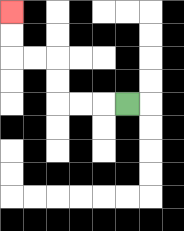{'start': '[5, 4]', 'end': '[0, 0]', 'path_directions': 'L,L,L,U,U,L,L,U,U', 'path_coordinates': '[[5, 4], [4, 4], [3, 4], [2, 4], [2, 3], [2, 2], [1, 2], [0, 2], [0, 1], [0, 0]]'}